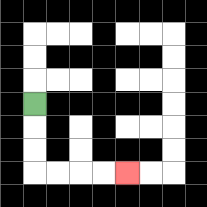{'start': '[1, 4]', 'end': '[5, 7]', 'path_directions': 'D,D,D,R,R,R,R', 'path_coordinates': '[[1, 4], [1, 5], [1, 6], [1, 7], [2, 7], [3, 7], [4, 7], [5, 7]]'}